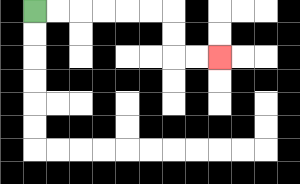{'start': '[1, 0]', 'end': '[9, 2]', 'path_directions': 'R,R,R,R,R,R,D,D,R,R', 'path_coordinates': '[[1, 0], [2, 0], [3, 0], [4, 0], [5, 0], [6, 0], [7, 0], [7, 1], [7, 2], [8, 2], [9, 2]]'}